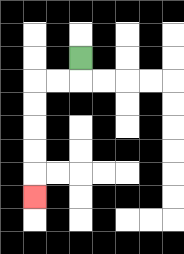{'start': '[3, 2]', 'end': '[1, 8]', 'path_directions': 'D,L,L,D,D,D,D,D', 'path_coordinates': '[[3, 2], [3, 3], [2, 3], [1, 3], [1, 4], [1, 5], [1, 6], [1, 7], [1, 8]]'}